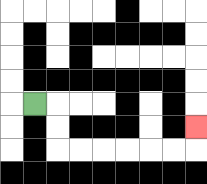{'start': '[1, 4]', 'end': '[8, 5]', 'path_directions': 'R,D,D,R,R,R,R,R,R,U', 'path_coordinates': '[[1, 4], [2, 4], [2, 5], [2, 6], [3, 6], [4, 6], [5, 6], [6, 6], [7, 6], [8, 6], [8, 5]]'}